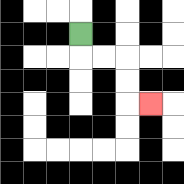{'start': '[3, 1]', 'end': '[6, 4]', 'path_directions': 'D,R,R,D,D,R', 'path_coordinates': '[[3, 1], [3, 2], [4, 2], [5, 2], [5, 3], [5, 4], [6, 4]]'}